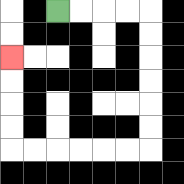{'start': '[2, 0]', 'end': '[0, 2]', 'path_directions': 'R,R,R,R,D,D,D,D,D,D,L,L,L,L,L,L,U,U,U,U', 'path_coordinates': '[[2, 0], [3, 0], [4, 0], [5, 0], [6, 0], [6, 1], [6, 2], [6, 3], [6, 4], [6, 5], [6, 6], [5, 6], [4, 6], [3, 6], [2, 6], [1, 6], [0, 6], [0, 5], [0, 4], [0, 3], [0, 2]]'}